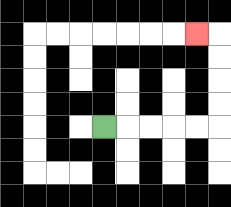{'start': '[4, 5]', 'end': '[8, 1]', 'path_directions': 'R,R,R,R,R,U,U,U,U,L', 'path_coordinates': '[[4, 5], [5, 5], [6, 5], [7, 5], [8, 5], [9, 5], [9, 4], [9, 3], [9, 2], [9, 1], [8, 1]]'}